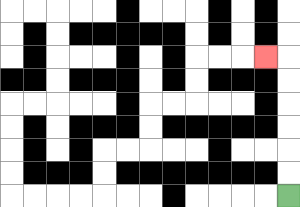{'start': '[12, 8]', 'end': '[11, 2]', 'path_directions': 'U,U,U,U,U,U,L', 'path_coordinates': '[[12, 8], [12, 7], [12, 6], [12, 5], [12, 4], [12, 3], [12, 2], [11, 2]]'}